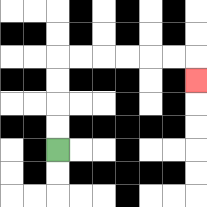{'start': '[2, 6]', 'end': '[8, 3]', 'path_directions': 'U,U,U,U,R,R,R,R,R,R,D', 'path_coordinates': '[[2, 6], [2, 5], [2, 4], [2, 3], [2, 2], [3, 2], [4, 2], [5, 2], [6, 2], [7, 2], [8, 2], [8, 3]]'}